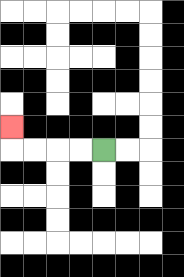{'start': '[4, 6]', 'end': '[0, 5]', 'path_directions': 'L,L,L,L,U', 'path_coordinates': '[[4, 6], [3, 6], [2, 6], [1, 6], [0, 6], [0, 5]]'}